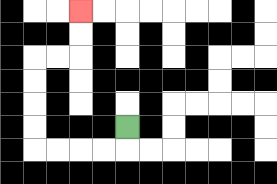{'start': '[5, 5]', 'end': '[3, 0]', 'path_directions': 'D,L,L,L,L,U,U,U,U,R,R,U,U', 'path_coordinates': '[[5, 5], [5, 6], [4, 6], [3, 6], [2, 6], [1, 6], [1, 5], [1, 4], [1, 3], [1, 2], [2, 2], [3, 2], [3, 1], [3, 0]]'}